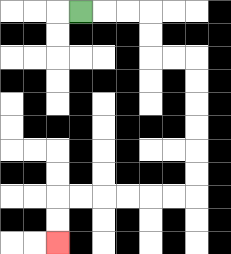{'start': '[3, 0]', 'end': '[2, 10]', 'path_directions': 'R,R,R,D,D,R,R,D,D,D,D,D,D,L,L,L,L,L,L,D,D', 'path_coordinates': '[[3, 0], [4, 0], [5, 0], [6, 0], [6, 1], [6, 2], [7, 2], [8, 2], [8, 3], [8, 4], [8, 5], [8, 6], [8, 7], [8, 8], [7, 8], [6, 8], [5, 8], [4, 8], [3, 8], [2, 8], [2, 9], [2, 10]]'}